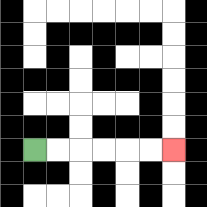{'start': '[1, 6]', 'end': '[7, 6]', 'path_directions': 'R,R,R,R,R,R', 'path_coordinates': '[[1, 6], [2, 6], [3, 6], [4, 6], [5, 6], [6, 6], [7, 6]]'}